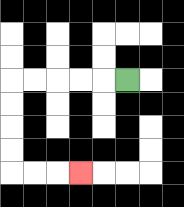{'start': '[5, 3]', 'end': '[3, 7]', 'path_directions': 'L,L,L,L,L,D,D,D,D,R,R,R', 'path_coordinates': '[[5, 3], [4, 3], [3, 3], [2, 3], [1, 3], [0, 3], [0, 4], [0, 5], [0, 6], [0, 7], [1, 7], [2, 7], [3, 7]]'}